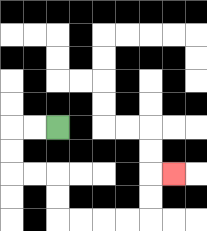{'start': '[2, 5]', 'end': '[7, 7]', 'path_directions': 'L,L,D,D,R,R,D,D,R,R,R,R,U,U,R', 'path_coordinates': '[[2, 5], [1, 5], [0, 5], [0, 6], [0, 7], [1, 7], [2, 7], [2, 8], [2, 9], [3, 9], [4, 9], [5, 9], [6, 9], [6, 8], [6, 7], [7, 7]]'}